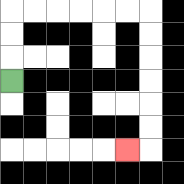{'start': '[0, 3]', 'end': '[5, 6]', 'path_directions': 'U,U,U,R,R,R,R,R,R,D,D,D,D,D,D,L', 'path_coordinates': '[[0, 3], [0, 2], [0, 1], [0, 0], [1, 0], [2, 0], [3, 0], [4, 0], [5, 0], [6, 0], [6, 1], [6, 2], [6, 3], [6, 4], [6, 5], [6, 6], [5, 6]]'}